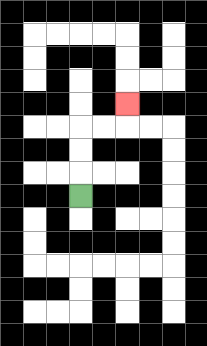{'start': '[3, 8]', 'end': '[5, 4]', 'path_directions': 'U,U,U,R,R,U', 'path_coordinates': '[[3, 8], [3, 7], [3, 6], [3, 5], [4, 5], [5, 5], [5, 4]]'}